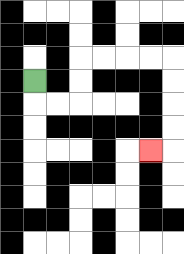{'start': '[1, 3]', 'end': '[6, 6]', 'path_directions': 'D,R,R,U,U,R,R,R,R,D,D,D,D,L', 'path_coordinates': '[[1, 3], [1, 4], [2, 4], [3, 4], [3, 3], [3, 2], [4, 2], [5, 2], [6, 2], [7, 2], [7, 3], [7, 4], [7, 5], [7, 6], [6, 6]]'}